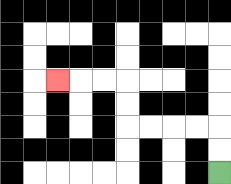{'start': '[9, 7]', 'end': '[2, 3]', 'path_directions': 'U,U,L,L,L,L,U,U,L,L,L', 'path_coordinates': '[[9, 7], [9, 6], [9, 5], [8, 5], [7, 5], [6, 5], [5, 5], [5, 4], [5, 3], [4, 3], [3, 3], [2, 3]]'}